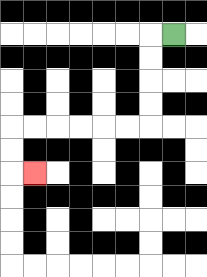{'start': '[7, 1]', 'end': '[1, 7]', 'path_directions': 'L,D,D,D,D,L,L,L,L,L,L,D,D,R', 'path_coordinates': '[[7, 1], [6, 1], [6, 2], [6, 3], [6, 4], [6, 5], [5, 5], [4, 5], [3, 5], [2, 5], [1, 5], [0, 5], [0, 6], [0, 7], [1, 7]]'}